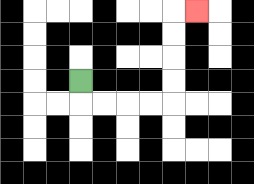{'start': '[3, 3]', 'end': '[8, 0]', 'path_directions': 'D,R,R,R,R,U,U,U,U,R', 'path_coordinates': '[[3, 3], [3, 4], [4, 4], [5, 4], [6, 4], [7, 4], [7, 3], [7, 2], [7, 1], [7, 0], [8, 0]]'}